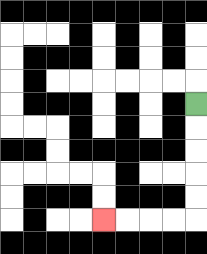{'start': '[8, 4]', 'end': '[4, 9]', 'path_directions': 'D,D,D,D,D,L,L,L,L', 'path_coordinates': '[[8, 4], [8, 5], [8, 6], [8, 7], [8, 8], [8, 9], [7, 9], [6, 9], [5, 9], [4, 9]]'}